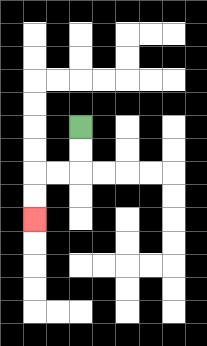{'start': '[3, 5]', 'end': '[1, 9]', 'path_directions': 'D,D,L,L,D,D', 'path_coordinates': '[[3, 5], [3, 6], [3, 7], [2, 7], [1, 7], [1, 8], [1, 9]]'}